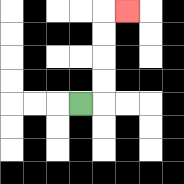{'start': '[3, 4]', 'end': '[5, 0]', 'path_directions': 'R,U,U,U,U,R', 'path_coordinates': '[[3, 4], [4, 4], [4, 3], [4, 2], [4, 1], [4, 0], [5, 0]]'}